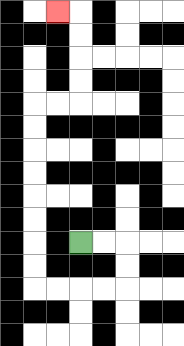{'start': '[3, 10]', 'end': '[2, 0]', 'path_directions': 'R,R,D,D,L,L,L,L,U,U,U,U,U,U,U,U,R,R,U,U,U,U,L', 'path_coordinates': '[[3, 10], [4, 10], [5, 10], [5, 11], [5, 12], [4, 12], [3, 12], [2, 12], [1, 12], [1, 11], [1, 10], [1, 9], [1, 8], [1, 7], [1, 6], [1, 5], [1, 4], [2, 4], [3, 4], [3, 3], [3, 2], [3, 1], [3, 0], [2, 0]]'}